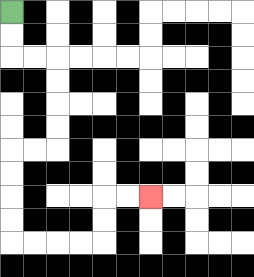{'start': '[0, 0]', 'end': '[6, 8]', 'path_directions': 'D,D,R,R,D,D,D,D,L,L,D,D,D,D,R,R,R,R,U,U,R,R', 'path_coordinates': '[[0, 0], [0, 1], [0, 2], [1, 2], [2, 2], [2, 3], [2, 4], [2, 5], [2, 6], [1, 6], [0, 6], [0, 7], [0, 8], [0, 9], [0, 10], [1, 10], [2, 10], [3, 10], [4, 10], [4, 9], [4, 8], [5, 8], [6, 8]]'}